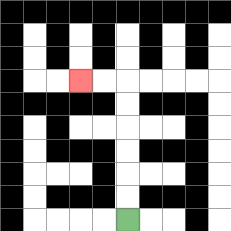{'start': '[5, 9]', 'end': '[3, 3]', 'path_directions': 'U,U,U,U,U,U,L,L', 'path_coordinates': '[[5, 9], [5, 8], [5, 7], [5, 6], [5, 5], [5, 4], [5, 3], [4, 3], [3, 3]]'}